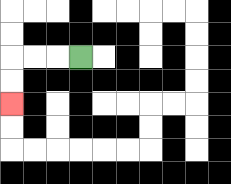{'start': '[3, 2]', 'end': '[0, 4]', 'path_directions': 'L,L,L,D,D', 'path_coordinates': '[[3, 2], [2, 2], [1, 2], [0, 2], [0, 3], [0, 4]]'}